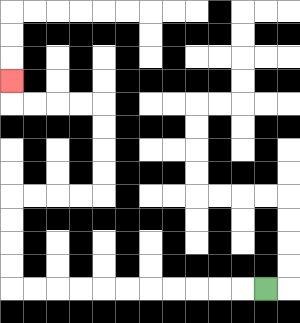{'start': '[11, 12]', 'end': '[0, 3]', 'path_directions': 'L,L,L,L,L,L,L,L,L,L,L,U,U,U,U,R,R,R,R,U,U,U,U,L,L,L,L,U', 'path_coordinates': '[[11, 12], [10, 12], [9, 12], [8, 12], [7, 12], [6, 12], [5, 12], [4, 12], [3, 12], [2, 12], [1, 12], [0, 12], [0, 11], [0, 10], [0, 9], [0, 8], [1, 8], [2, 8], [3, 8], [4, 8], [4, 7], [4, 6], [4, 5], [4, 4], [3, 4], [2, 4], [1, 4], [0, 4], [0, 3]]'}